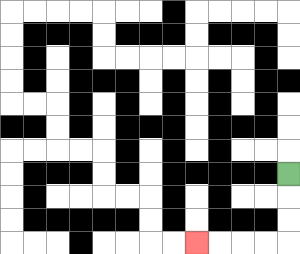{'start': '[12, 7]', 'end': '[8, 10]', 'path_directions': 'D,D,D,L,L,L,L', 'path_coordinates': '[[12, 7], [12, 8], [12, 9], [12, 10], [11, 10], [10, 10], [9, 10], [8, 10]]'}